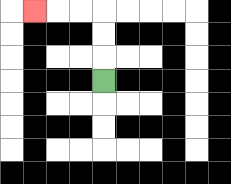{'start': '[4, 3]', 'end': '[1, 0]', 'path_directions': 'U,U,U,L,L,L', 'path_coordinates': '[[4, 3], [4, 2], [4, 1], [4, 0], [3, 0], [2, 0], [1, 0]]'}